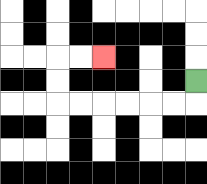{'start': '[8, 3]', 'end': '[4, 2]', 'path_directions': 'D,L,L,L,L,L,L,U,U,R,R', 'path_coordinates': '[[8, 3], [8, 4], [7, 4], [6, 4], [5, 4], [4, 4], [3, 4], [2, 4], [2, 3], [2, 2], [3, 2], [4, 2]]'}